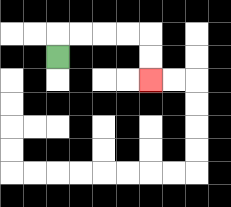{'start': '[2, 2]', 'end': '[6, 3]', 'path_directions': 'U,R,R,R,R,D,D', 'path_coordinates': '[[2, 2], [2, 1], [3, 1], [4, 1], [5, 1], [6, 1], [6, 2], [6, 3]]'}